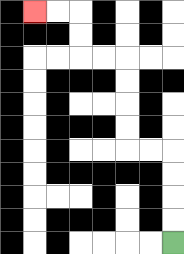{'start': '[7, 10]', 'end': '[1, 0]', 'path_directions': 'U,U,U,U,L,L,U,U,U,U,L,L,U,U,L,L', 'path_coordinates': '[[7, 10], [7, 9], [7, 8], [7, 7], [7, 6], [6, 6], [5, 6], [5, 5], [5, 4], [5, 3], [5, 2], [4, 2], [3, 2], [3, 1], [3, 0], [2, 0], [1, 0]]'}